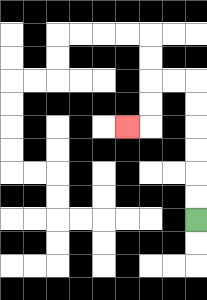{'start': '[8, 9]', 'end': '[5, 5]', 'path_directions': 'U,U,U,U,U,U,L,L,D,D,L', 'path_coordinates': '[[8, 9], [8, 8], [8, 7], [8, 6], [8, 5], [8, 4], [8, 3], [7, 3], [6, 3], [6, 4], [6, 5], [5, 5]]'}